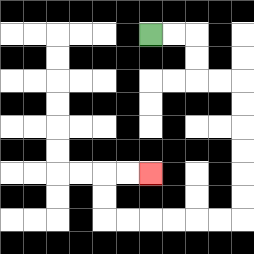{'start': '[6, 1]', 'end': '[6, 7]', 'path_directions': 'R,R,D,D,R,R,D,D,D,D,D,D,L,L,L,L,L,L,U,U,R,R', 'path_coordinates': '[[6, 1], [7, 1], [8, 1], [8, 2], [8, 3], [9, 3], [10, 3], [10, 4], [10, 5], [10, 6], [10, 7], [10, 8], [10, 9], [9, 9], [8, 9], [7, 9], [6, 9], [5, 9], [4, 9], [4, 8], [4, 7], [5, 7], [6, 7]]'}